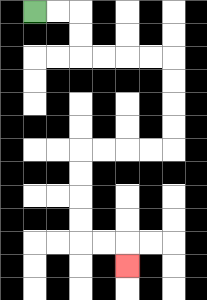{'start': '[1, 0]', 'end': '[5, 11]', 'path_directions': 'R,R,D,D,R,R,R,R,D,D,D,D,L,L,L,L,D,D,D,D,R,R,D', 'path_coordinates': '[[1, 0], [2, 0], [3, 0], [3, 1], [3, 2], [4, 2], [5, 2], [6, 2], [7, 2], [7, 3], [7, 4], [7, 5], [7, 6], [6, 6], [5, 6], [4, 6], [3, 6], [3, 7], [3, 8], [3, 9], [3, 10], [4, 10], [5, 10], [5, 11]]'}